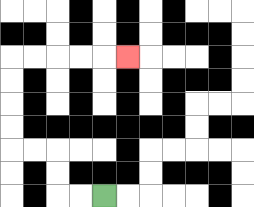{'start': '[4, 8]', 'end': '[5, 2]', 'path_directions': 'L,L,U,U,L,L,U,U,U,U,R,R,R,R,R', 'path_coordinates': '[[4, 8], [3, 8], [2, 8], [2, 7], [2, 6], [1, 6], [0, 6], [0, 5], [0, 4], [0, 3], [0, 2], [1, 2], [2, 2], [3, 2], [4, 2], [5, 2]]'}